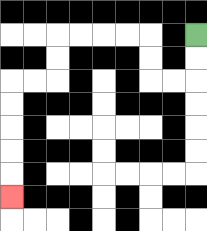{'start': '[8, 1]', 'end': '[0, 8]', 'path_directions': 'D,D,L,L,U,U,L,L,L,L,D,D,L,L,D,D,D,D,D', 'path_coordinates': '[[8, 1], [8, 2], [8, 3], [7, 3], [6, 3], [6, 2], [6, 1], [5, 1], [4, 1], [3, 1], [2, 1], [2, 2], [2, 3], [1, 3], [0, 3], [0, 4], [0, 5], [0, 6], [0, 7], [0, 8]]'}